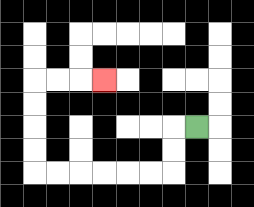{'start': '[8, 5]', 'end': '[4, 3]', 'path_directions': 'L,D,D,L,L,L,L,L,L,U,U,U,U,R,R,R', 'path_coordinates': '[[8, 5], [7, 5], [7, 6], [7, 7], [6, 7], [5, 7], [4, 7], [3, 7], [2, 7], [1, 7], [1, 6], [1, 5], [1, 4], [1, 3], [2, 3], [3, 3], [4, 3]]'}